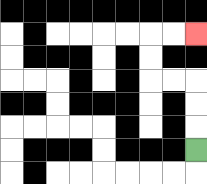{'start': '[8, 6]', 'end': '[8, 1]', 'path_directions': 'U,U,U,L,L,U,U,R,R', 'path_coordinates': '[[8, 6], [8, 5], [8, 4], [8, 3], [7, 3], [6, 3], [6, 2], [6, 1], [7, 1], [8, 1]]'}